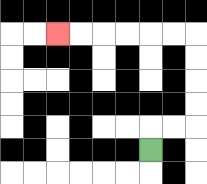{'start': '[6, 6]', 'end': '[2, 1]', 'path_directions': 'U,R,R,U,U,U,U,L,L,L,L,L,L', 'path_coordinates': '[[6, 6], [6, 5], [7, 5], [8, 5], [8, 4], [8, 3], [8, 2], [8, 1], [7, 1], [6, 1], [5, 1], [4, 1], [3, 1], [2, 1]]'}